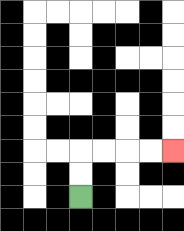{'start': '[3, 8]', 'end': '[7, 6]', 'path_directions': 'U,U,R,R,R,R', 'path_coordinates': '[[3, 8], [3, 7], [3, 6], [4, 6], [5, 6], [6, 6], [7, 6]]'}